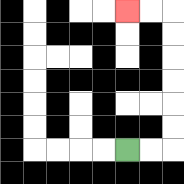{'start': '[5, 6]', 'end': '[5, 0]', 'path_directions': 'R,R,U,U,U,U,U,U,L,L', 'path_coordinates': '[[5, 6], [6, 6], [7, 6], [7, 5], [7, 4], [7, 3], [7, 2], [7, 1], [7, 0], [6, 0], [5, 0]]'}